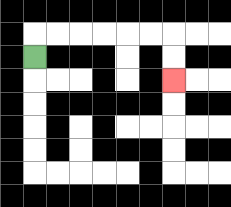{'start': '[1, 2]', 'end': '[7, 3]', 'path_directions': 'U,R,R,R,R,R,R,D,D', 'path_coordinates': '[[1, 2], [1, 1], [2, 1], [3, 1], [4, 1], [5, 1], [6, 1], [7, 1], [7, 2], [7, 3]]'}